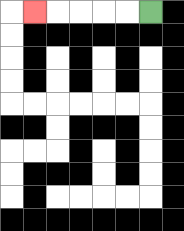{'start': '[6, 0]', 'end': '[1, 0]', 'path_directions': 'L,L,L,L,L', 'path_coordinates': '[[6, 0], [5, 0], [4, 0], [3, 0], [2, 0], [1, 0]]'}